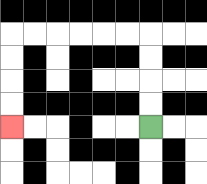{'start': '[6, 5]', 'end': '[0, 5]', 'path_directions': 'U,U,U,U,L,L,L,L,L,L,D,D,D,D', 'path_coordinates': '[[6, 5], [6, 4], [6, 3], [6, 2], [6, 1], [5, 1], [4, 1], [3, 1], [2, 1], [1, 1], [0, 1], [0, 2], [0, 3], [0, 4], [0, 5]]'}